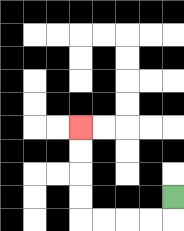{'start': '[7, 8]', 'end': '[3, 5]', 'path_directions': 'D,L,L,L,L,U,U,U,U', 'path_coordinates': '[[7, 8], [7, 9], [6, 9], [5, 9], [4, 9], [3, 9], [3, 8], [3, 7], [3, 6], [3, 5]]'}